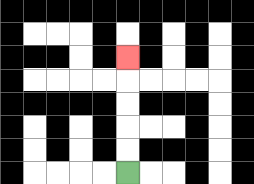{'start': '[5, 7]', 'end': '[5, 2]', 'path_directions': 'U,U,U,U,U', 'path_coordinates': '[[5, 7], [5, 6], [5, 5], [5, 4], [5, 3], [5, 2]]'}